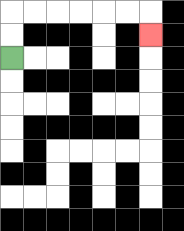{'start': '[0, 2]', 'end': '[6, 1]', 'path_directions': 'U,U,R,R,R,R,R,R,D', 'path_coordinates': '[[0, 2], [0, 1], [0, 0], [1, 0], [2, 0], [3, 0], [4, 0], [5, 0], [6, 0], [6, 1]]'}